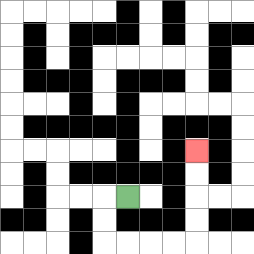{'start': '[5, 8]', 'end': '[8, 6]', 'path_directions': 'L,D,D,R,R,R,R,U,U,U,U', 'path_coordinates': '[[5, 8], [4, 8], [4, 9], [4, 10], [5, 10], [6, 10], [7, 10], [8, 10], [8, 9], [8, 8], [8, 7], [8, 6]]'}